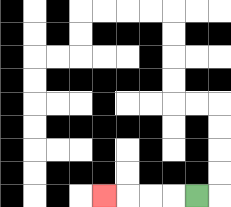{'start': '[8, 8]', 'end': '[4, 8]', 'path_directions': 'L,L,L,L', 'path_coordinates': '[[8, 8], [7, 8], [6, 8], [5, 8], [4, 8]]'}